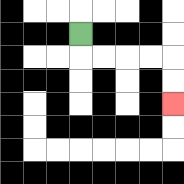{'start': '[3, 1]', 'end': '[7, 4]', 'path_directions': 'D,R,R,R,R,D,D', 'path_coordinates': '[[3, 1], [3, 2], [4, 2], [5, 2], [6, 2], [7, 2], [7, 3], [7, 4]]'}